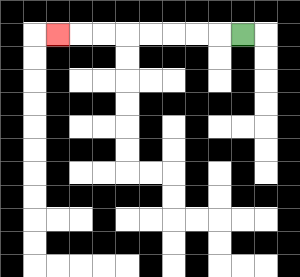{'start': '[10, 1]', 'end': '[2, 1]', 'path_directions': 'L,L,L,L,L,L,L,L', 'path_coordinates': '[[10, 1], [9, 1], [8, 1], [7, 1], [6, 1], [5, 1], [4, 1], [3, 1], [2, 1]]'}